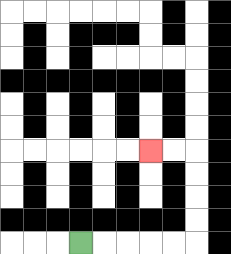{'start': '[3, 10]', 'end': '[6, 6]', 'path_directions': 'R,R,R,R,R,U,U,U,U,L,L', 'path_coordinates': '[[3, 10], [4, 10], [5, 10], [6, 10], [7, 10], [8, 10], [8, 9], [8, 8], [8, 7], [8, 6], [7, 6], [6, 6]]'}